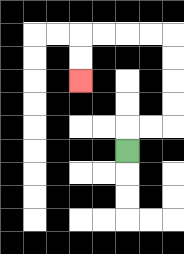{'start': '[5, 6]', 'end': '[3, 3]', 'path_directions': 'U,R,R,U,U,U,U,L,L,L,L,D,D', 'path_coordinates': '[[5, 6], [5, 5], [6, 5], [7, 5], [7, 4], [7, 3], [7, 2], [7, 1], [6, 1], [5, 1], [4, 1], [3, 1], [3, 2], [3, 3]]'}